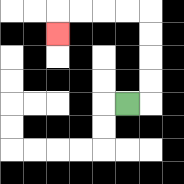{'start': '[5, 4]', 'end': '[2, 1]', 'path_directions': 'R,U,U,U,U,L,L,L,L,D', 'path_coordinates': '[[5, 4], [6, 4], [6, 3], [6, 2], [6, 1], [6, 0], [5, 0], [4, 0], [3, 0], [2, 0], [2, 1]]'}